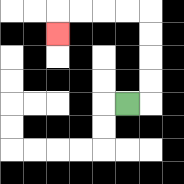{'start': '[5, 4]', 'end': '[2, 1]', 'path_directions': 'R,U,U,U,U,L,L,L,L,D', 'path_coordinates': '[[5, 4], [6, 4], [6, 3], [6, 2], [6, 1], [6, 0], [5, 0], [4, 0], [3, 0], [2, 0], [2, 1]]'}